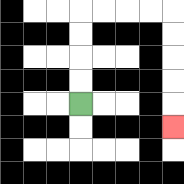{'start': '[3, 4]', 'end': '[7, 5]', 'path_directions': 'U,U,U,U,R,R,R,R,D,D,D,D,D', 'path_coordinates': '[[3, 4], [3, 3], [3, 2], [3, 1], [3, 0], [4, 0], [5, 0], [6, 0], [7, 0], [7, 1], [7, 2], [7, 3], [7, 4], [7, 5]]'}